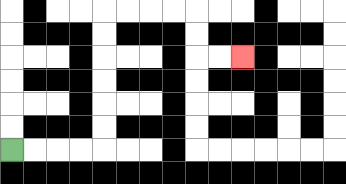{'start': '[0, 6]', 'end': '[10, 2]', 'path_directions': 'R,R,R,R,U,U,U,U,U,U,R,R,R,R,D,D,R,R', 'path_coordinates': '[[0, 6], [1, 6], [2, 6], [3, 6], [4, 6], [4, 5], [4, 4], [4, 3], [4, 2], [4, 1], [4, 0], [5, 0], [6, 0], [7, 0], [8, 0], [8, 1], [8, 2], [9, 2], [10, 2]]'}